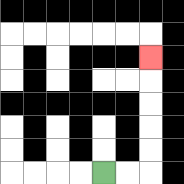{'start': '[4, 7]', 'end': '[6, 2]', 'path_directions': 'R,R,U,U,U,U,U', 'path_coordinates': '[[4, 7], [5, 7], [6, 7], [6, 6], [6, 5], [6, 4], [6, 3], [6, 2]]'}